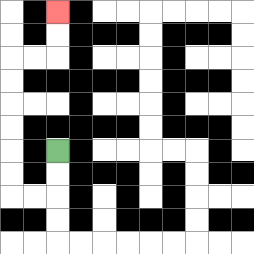{'start': '[2, 6]', 'end': '[2, 0]', 'path_directions': 'D,D,L,L,U,U,U,U,U,U,R,R,U,U', 'path_coordinates': '[[2, 6], [2, 7], [2, 8], [1, 8], [0, 8], [0, 7], [0, 6], [0, 5], [0, 4], [0, 3], [0, 2], [1, 2], [2, 2], [2, 1], [2, 0]]'}